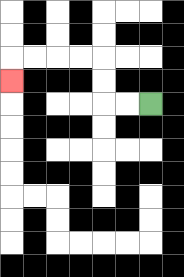{'start': '[6, 4]', 'end': '[0, 3]', 'path_directions': 'L,L,U,U,L,L,L,L,D', 'path_coordinates': '[[6, 4], [5, 4], [4, 4], [4, 3], [4, 2], [3, 2], [2, 2], [1, 2], [0, 2], [0, 3]]'}